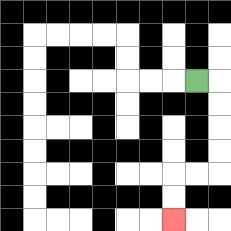{'start': '[8, 3]', 'end': '[7, 9]', 'path_directions': 'R,D,D,D,D,L,L,D,D', 'path_coordinates': '[[8, 3], [9, 3], [9, 4], [9, 5], [9, 6], [9, 7], [8, 7], [7, 7], [7, 8], [7, 9]]'}